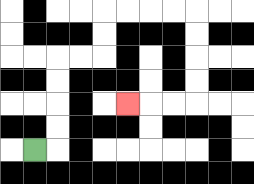{'start': '[1, 6]', 'end': '[5, 4]', 'path_directions': 'R,U,U,U,U,R,R,U,U,R,R,R,R,D,D,D,D,L,L,L', 'path_coordinates': '[[1, 6], [2, 6], [2, 5], [2, 4], [2, 3], [2, 2], [3, 2], [4, 2], [4, 1], [4, 0], [5, 0], [6, 0], [7, 0], [8, 0], [8, 1], [8, 2], [8, 3], [8, 4], [7, 4], [6, 4], [5, 4]]'}